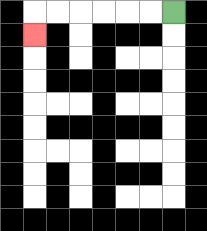{'start': '[7, 0]', 'end': '[1, 1]', 'path_directions': 'L,L,L,L,L,L,D', 'path_coordinates': '[[7, 0], [6, 0], [5, 0], [4, 0], [3, 0], [2, 0], [1, 0], [1, 1]]'}